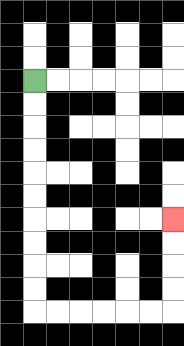{'start': '[1, 3]', 'end': '[7, 9]', 'path_directions': 'D,D,D,D,D,D,D,D,D,D,R,R,R,R,R,R,U,U,U,U', 'path_coordinates': '[[1, 3], [1, 4], [1, 5], [1, 6], [1, 7], [1, 8], [1, 9], [1, 10], [1, 11], [1, 12], [1, 13], [2, 13], [3, 13], [4, 13], [5, 13], [6, 13], [7, 13], [7, 12], [7, 11], [7, 10], [7, 9]]'}